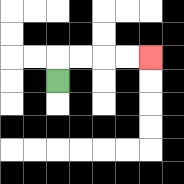{'start': '[2, 3]', 'end': '[6, 2]', 'path_directions': 'U,R,R,R,R', 'path_coordinates': '[[2, 3], [2, 2], [3, 2], [4, 2], [5, 2], [6, 2]]'}